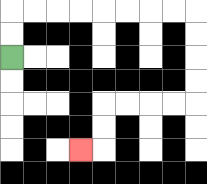{'start': '[0, 2]', 'end': '[3, 6]', 'path_directions': 'U,U,R,R,R,R,R,R,R,R,D,D,D,D,L,L,L,L,D,D,L', 'path_coordinates': '[[0, 2], [0, 1], [0, 0], [1, 0], [2, 0], [3, 0], [4, 0], [5, 0], [6, 0], [7, 0], [8, 0], [8, 1], [8, 2], [8, 3], [8, 4], [7, 4], [6, 4], [5, 4], [4, 4], [4, 5], [4, 6], [3, 6]]'}